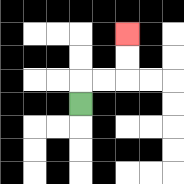{'start': '[3, 4]', 'end': '[5, 1]', 'path_directions': 'U,R,R,U,U', 'path_coordinates': '[[3, 4], [3, 3], [4, 3], [5, 3], [5, 2], [5, 1]]'}